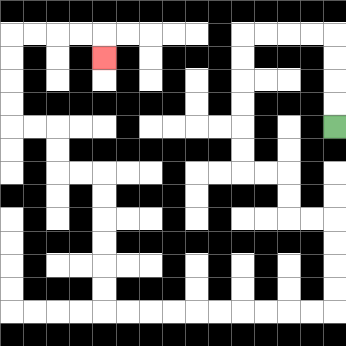{'start': '[14, 5]', 'end': '[4, 2]', 'path_directions': 'U,U,U,U,L,L,L,L,D,D,D,D,D,D,R,R,D,D,R,R,D,D,D,D,L,L,L,L,L,L,L,L,L,L,U,U,U,U,U,U,L,L,U,U,L,L,U,U,U,U,R,R,R,R,D', 'path_coordinates': '[[14, 5], [14, 4], [14, 3], [14, 2], [14, 1], [13, 1], [12, 1], [11, 1], [10, 1], [10, 2], [10, 3], [10, 4], [10, 5], [10, 6], [10, 7], [11, 7], [12, 7], [12, 8], [12, 9], [13, 9], [14, 9], [14, 10], [14, 11], [14, 12], [14, 13], [13, 13], [12, 13], [11, 13], [10, 13], [9, 13], [8, 13], [7, 13], [6, 13], [5, 13], [4, 13], [4, 12], [4, 11], [4, 10], [4, 9], [4, 8], [4, 7], [3, 7], [2, 7], [2, 6], [2, 5], [1, 5], [0, 5], [0, 4], [0, 3], [0, 2], [0, 1], [1, 1], [2, 1], [3, 1], [4, 1], [4, 2]]'}